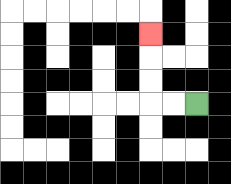{'start': '[8, 4]', 'end': '[6, 1]', 'path_directions': 'L,L,U,U,U', 'path_coordinates': '[[8, 4], [7, 4], [6, 4], [6, 3], [6, 2], [6, 1]]'}